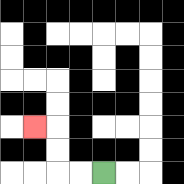{'start': '[4, 7]', 'end': '[1, 5]', 'path_directions': 'L,L,U,U,L', 'path_coordinates': '[[4, 7], [3, 7], [2, 7], [2, 6], [2, 5], [1, 5]]'}